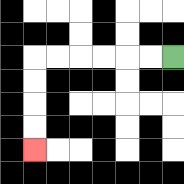{'start': '[7, 2]', 'end': '[1, 6]', 'path_directions': 'L,L,L,L,L,L,D,D,D,D', 'path_coordinates': '[[7, 2], [6, 2], [5, 2], [4, 2], [3, 2], [2, 2], [1, 2], [1, 3], [1, 4], [1, 5], [1, 6]]'}